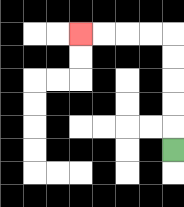{'start': '[7, 6]', 'end': '[3, 1]', 'path_directions': 'U,U,U,U,U,L,L,L,L', 'path_coordinates': '[[7, 6], [7, 5], [7, 4], [7, 3], [7, 2], [7, 1], [6, 1], [5, 1], [4, 1], [3, 1]]'}